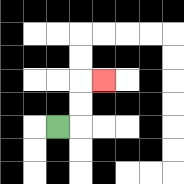{'start': '[2, 5]', 'end': '[4, 3]', 'path_directions': 'R,U,U,R', 'path_coordinates': '[[2, 5], [3, 5], [3, 4], [3, 3], [4, 3]]'}